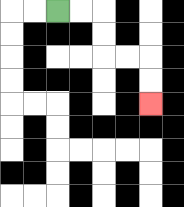{'start': '[2, 0]', 'end': '[6, 4]', 'path_directions': 'R,R,D,D,R,R,D,D', 'path_coordinates': '[[2, 0], [3, 0], [4, 0], [4, 1], [4, 2], [5, 2], [6, 2], [6, 3], [6, 4]]'}